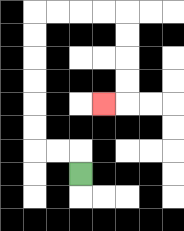{'start': '[3, 7]', 'end': '[4, 4]', 'path_directions': 'U,L,L,U,U,U,U,U,U,R,R,R,R,D,D,D,D,L', 'path_coordinates': '[[3, 7], [3, 6], [2, 6], [1, 6], [1, 5], [1, 4], [1, 3], [1, 2], [1, 1], [1, 0], [2, 0], [3, 0], [4, 0], [5, 0], [5, 1], [5, 2], [5, 3], [5, 4], [4, 4]]'}